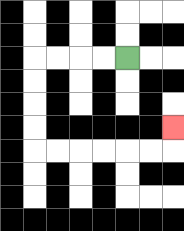{'start': '[5, 2]', 'end': '[7, 5]', 'path_directions': 'L,L,L,L,D,D,D,D,R,R,R,R,R,R,U', 'path_coordinates': '[[5, 2], [4, 2], [3, 2], [2, 2], [1, 2], [1, 3], [1, 4], [1, 5], [1, 6], [2, 6], [3, 6], [4, 6], [5, 6], [6, 6], [7, 6], [7, 5]]'}